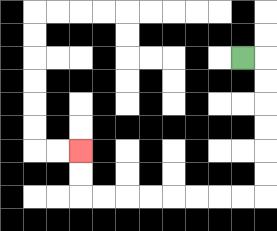{'start': '[10, 2]', 'end': '[3, 6]', 'path_directions': 'R,D,D,D,D,D,D,L,L,L,L,L,L,L,L,U,U', 'path_coordinates': '[[10, 2], [11, 2], [11, 3], [11, 4], [11, 5], [11, 6], [11, 7], [11, 8], [10, 8], [9, 8], [8, 8], [7, 8], [6, 8], [5, 8], [4, 8], [3, 8], [3, 7], [3, 6]]'}